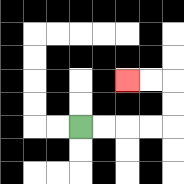{'start': '[3, 5]', 'end': '[5, 3]', 'path_directions': 'R,R,R,R,U,U,L,L', 'path_coordinates': '[[3, 5], [4, 5], [5, 5], [6, 5], [7, 5], [7, 4], [7, 3], [6, 3], [5, 3]]'}